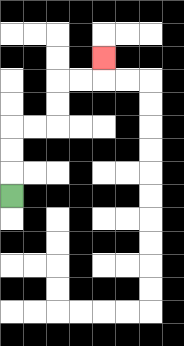{'start': '[0, 8]', 'end': '[4, 2]', 'path_directions': 'U,U,U,R,R,U,U,R,R,U', 'path_coordinates': '[[0, 8], [0, 7], [0, 6], [0, 5], [1, 5], [2, 5], [2, 4], [2, 3], [3, 3], [4, 3], [4, 2]]'}